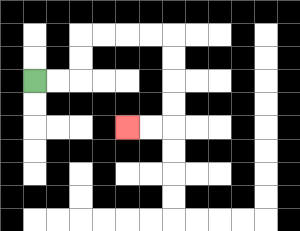{'start': '[1, 3]', 'end': '[5, 5]', 'path_directions': 'R,R,U,U,R,R,R,R,D,D,D,D,L,L', 'path_coordinates': '[[1, 3], [2, 3], [3, 3], [3, 2], [3, 1], [4, 1], [5, 1], [6, 1], [7, 1], [7, 2], [7, 3], [7, 4], [7, 5], [6, 5], [5, 5]]'}